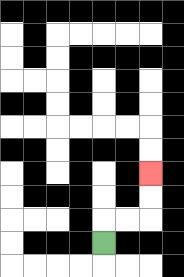{'start': '[4, 10]', 'end': '[6, 7]', 'path_directions': 'U,R,R,U,U', 'path_coordinates': '[[4, 10], [4, 9], [5, 9], [6, 9], [6, 8], [6, 7]]'}